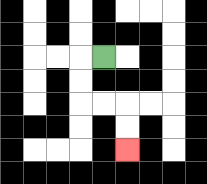{'start': '[4, 2]', 'end': '[5, 6]', 'path_directions': 'L,D,D,R,R,D,D', 'path_coordinates': '[[4, 2], [3, 2], [3, 3], [3, 4], [4, 4], [5, 4], [5, 5], [5, 6]]'}